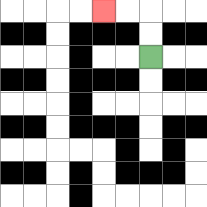{'start': '[6, 2]', 'end': '[4, 0]', 'path_directions': 'U,U,L,L', 'path_coordinates': '[[6, 2], [6, 1], [6, 0], [5, 0], [4, 0]]'}